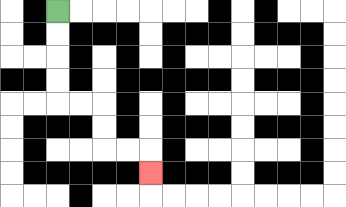{'start': '[2, 0]', 'end': '[6, 7]', 'path_directions': 'D,D,D,D,R,R,D,D,R,R,D', 'path_coordinates': '[[2, 0], [2, 1], [2, 2], [2, 3], [2, 4], [3, 4], [4, 4], [4, 5], [4, 6], [5, 6], [6, 6], [6, 7]]'}